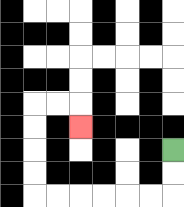{'start': '[7, 6]', 'end': '[3, 5]', 'path_directions': 'D,D,L,L,L,L,L,L,U,U,U,U,R,R,D', 'path_coordinates': '[[7, 6], [7, 7], [7, 8], [6, 8], [5, 8], [4, 8], [3, 8], [2, 8], [1, 8], [1, 7], [1, 6], [1, 5], [1, 4], [2, 4], [3, 4], [3, 5]]'}